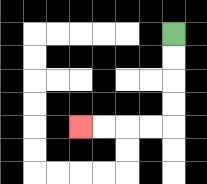{'start': '[7, 1]', 'end': '[3, 5]', 'path_directions': 'D,D,D,D,L,L,L,L', 'path_coordinates': '[[7, 1], [7, 2], [7, 3], [7, 4], [7, 5], [6, 5], [5, 5], [4, 5], [3, 5]]'}